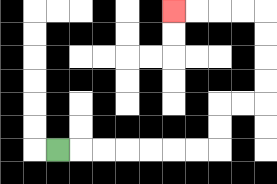{'start': '[2, 6]', 'end': '[7, 0]', 'path_directions': 'R,R,R,R,R,R,R,U,U,R,R,U,U,U,U,L,L,L,L', 'path_coordinates': '[[2, 6], [3, 6], [4, 6], [5, 6], [6, 6], [7, 6], [8, 6], [9, 6], [9, 5], [9, 4], [10, 4], [11, 4], [11, 3], [11, 2], [11, 1], [11, 0], [10, 0], [9, 0], [8, 0], [7, 0]]'}